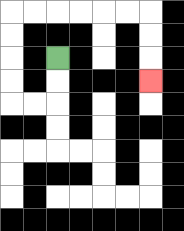{'start': '[2, 2]', 'end': '[6, 3]', 'path_directions': 'D,D,L,L,U,U,U,U,R,R,R,R,R,R,D,D,D', 'path_coordinates': '[[2, 2], [2, 3], [2, 4], [1, 4], [0, 4], [0, 3], [0, 2], [0, 1], [0, 0], [1, 0], [2, 0], [3, 0], [4, 0], [5, 0], [6, 0], [6, 1], [6, 2], [6, 3]]'}